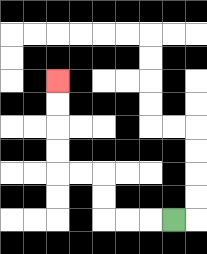{'start': '[7, 9]', 'end': '[2, 3]', 'path_directions': 'L,L,L,U,U,L,L,U,U,U,U', 'path_coordinates': '[[7, 9], [6, 9], [5, 9], [4, 9], [4, 8], [4, 7], [3, 7], [2, 7], [2, 6], [2, 5], [2, 4], [2, 3]]'}